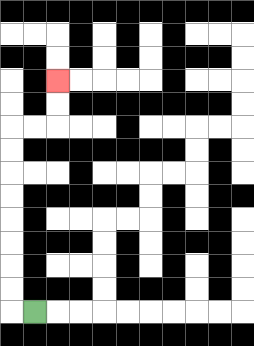{'start': '[1, 13]', 'end': '[2, 3]', 'path_directions': 'L,U,U,U,U,U,U,U,U,R,R,U,U', 'path_coordinates': '[[1, 13], [0, 13], [0, 12], [0, 11], [0, 10], [0, 9], [0, 8], [0, 7], [0, 6], [0, 5], [1, 5], [2, 5], [2, 4], [2, 3]]'}